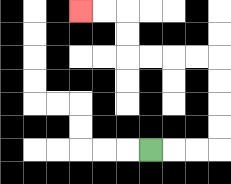{'start': '[6, 6]', 'end': '[3, 0]', 'path_directions': 'R,R,R,U,U,U,U,L,L,L,L,U,U,L,L', 'path_coordinates': '[[6, 6], [7, 6], [8, 6], [9, 6], [9, 5], [9, 4], [9, 3], [9, 2], [8, 2], [7, 2], [6, 2], [5, 2], [5, 1], [5, 0], [4, 0], [3, 0]]'}